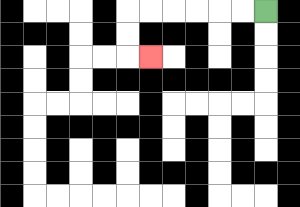{'start': '[11, 0]', 'end': '[6, 2]', 'path_directions': 'L,L,L,L,L,L,D,D,R', 'path_coordinates': '[[11, 0], [10, 0], [9, 0], [8, 0], [7, 0], [6, 0], [5, 0], [5, 1], [5, 2], [6, 2]]'}